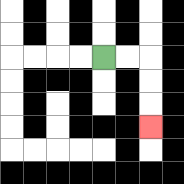{'start': '[4, 2]', 'end': '[6, 5]', 'path_directions': 'R,R,D,D,D', 'path_coordinates': '[[4, 2], [5, 2], [6, 2], [6, 3], [6, 4], [6, 5]]'}